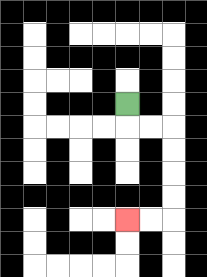{'start': '[5, 4]', 'end': '[5, 9]', 'path_directions': 'D,R,R,D,D,D,D,L,L', 'path_coordinates': '[[5, 4], [5, 5], [6, 5], [7, 5], [7, 6], [7, 7], [7, 8], [7, 9], [6, 9], [5, 9]]'}